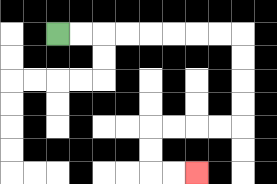{'start': '[2, 1]', 'end': '[8, 7]', 'path_directions': 'R,R,R,R,R,R,R,R,D,D,D,D,L,L,L,L,D,D,R,R', 'path_coordinates': '[[2, 1], [3, 1], [4, 1], [5, 1], [6, 1], [7, 1], [8, 1], [9, 1], [10, 1], [10, 2], [10, 3], [10, 4], [10, 5], [9, 5], [8, 5], [7, 5], [6, 5], [6, 6], [6, 7], [7, 7], [8, 7]]'}